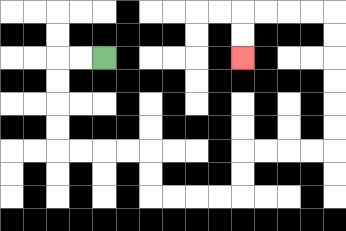{'start': '[4, 2]', 'end': '[10, 2]', 'path_directions': 'L,L,D,D,D,D,R,R,R,R,D,D,R,R,R,R,U,U,R,R,R,R,U,U,U,U,U,U,L,L,L,L,D,D', 'path_coordinates': '[[4, 2], [3, 2], [2, 2], [2, 3], [2, 4], [2, 5], [2, 6], [3, 6], [4, 6], [5, 6], [6, 6], [6, 7], [6, 8], [7, 8], [8, 8], [9, 8], [10, 8], [10, 7], [10, 6], [11, 6], [12, 6], [13, 6], [14, 6], [14, 5], [14, 4], [14, 3], [14, 2], [14, 1], [14, 0], [13, 0], [12, 0], [11, 0], [10, 0], [10, 1], [10, 2]]'}